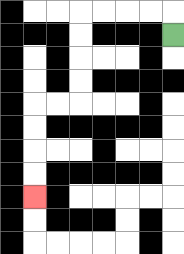{'start': '[7, 1]', 'end': '[1, 8]', 'path_directions': 'U,L,L,L,L,D,D,D,D,L,L,D,D,D,D', 'path_coordinates': '[[7, 1], [7, 0], [6, 0], [5, 0], [4, 0], [3, 0], [3, 1], [3, 2], [3, 3], [3, 4], [2, 4], [1, 4], [1, 5], [1, 6], [1, 7], [1, 8]]'}